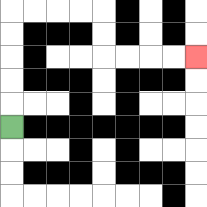{'start': '[0, 5]', 'end': '[8, 2]', 'path_directions': 'U,U,U,U,U,R,R,R,R,D,D,R,R,R,R', 'path_coordinates': '[[0, 5], [0, 4], [0, 3], [0, 2], [0, 1], [0, 0], [1, 0], [2, 0], [3, 0], [4, 0], [4, 1], [4, 2], [5, 2], [6, 2], [7, 2], [8, 2]]'}